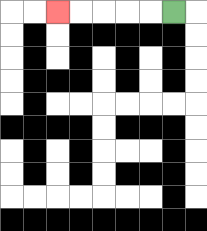{'start': '[7, 0]', 'end': '[2, 0]', 'path_directions': 'L,L,L,L,L', 'path_coordinates': '[[7, 0], [6, 0], [5, 0], [4, 0], [3, 0], [2, 0]]'}